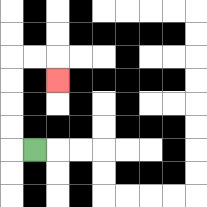{'start': '[1, 6]', 'end': '[2, 3]', 'path_directions': 'L,U,U,U,U,R,R,D', 'path_coordinates': '[[1, 6], [0, 6], [0, 5], [0, 4], [0, 3], [0, 2], [1, 2], [2, 2], [2, 3]]'}